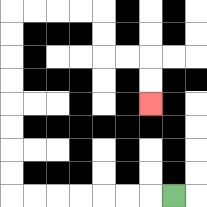{'start': '[7, 8]', 'end': '[6, 4]', 'path_directions': 'L,L,L,L,L,L,L,U,U,U,U,U,U,U,U,R,R,R,R,D,D,R,R,D,D', 'path_coordinates': '[[7, 8], [6, 8], [5, 8], [4, 8], [3, 8], [2, 8], [1, 8], [0, 8], [0, 7], [0, 6], [0, 5], [0, 4], [0, 3], [0, 2], [0, 1], [0, 0], [1, 0], [2, 0], [3, 0], [4, 0], [4, 1], [4, 2], [5, 2], [6, 2], [6, 3], [6, 4]]'}